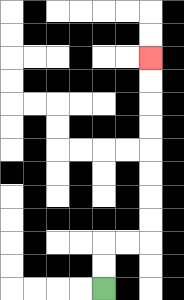{'start': '[4, 12]', 'end': '[6, 2]', 'path_directions': 'U,U,R,R,U,U,U,U,U,U,U,U', 'path_coordinates': '[[4, 12], [4, 11], [4, 10], [5, 10], [6, 10], [6, 9], [6, 8], [6, 7], [6, 6], [6, 5], [6, 4], [6, 3], [6, 2]]'}